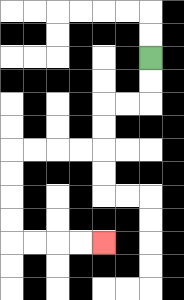{'start': '[6, 2]', 'end': '[4, 10]', 'path_directions': 'D,D,L,L,D,D,L,L,L,L,D,D,D,D,R,R,R,R', 'path_coordinates': '[[6, 2], [6, 3], [6, 4], [5, 4], [4, 4], [4, 5], [4, 6], [3, 6], [2, 6], [1, 6], [0, 6], [0, 7], [0, 8], [0, 9], [0, 10], [1, 10], [2, 10], [3, 10], [4, 10]]'}